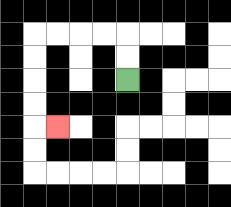{'start': '[5, 3]', 'end': '[2, 5]', 'path_directions': 'U,U,L,L,L,L,D,D,D,D,R', 'path_coordinates': '[[5, 3], [5, 2], [5, 1], [4, 1], [3, 1], [2, 1], [1, 1], [1, 2], [1, 3], [1, 4], [1, 5], [2, 5]]'}